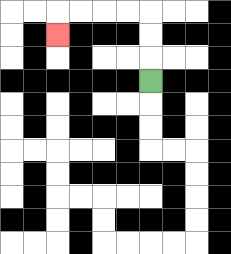{'start': '[6, 3]', 'end': '[2, 1]', 'path_directions': 'U,U,U,L,L,L,L,D', 'path_coordinates': '[[6, 3], [6, 2], [6, 1], [6, 0], [5, 0], [4, 0], [3, 0], [2, 0], [2, 1]]'}